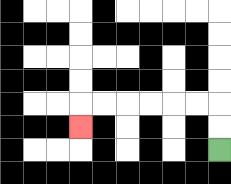{'start': '[9, 6]', 'end': '[3, 5]', 'path_directions': 'U,U,L,L,L,L,L,L,D', 'path_coordinates': '[[9, 6], [9, 5], [9, 4], [8, 4], [7, 4], [6, 4], [5, 4], [4, 4], [3, 4], [3, 5]]'}